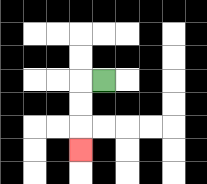{'start': '[4, 3]', 'end': '[3, 6]', 'path_directions': 'L,D,D,D', 'path_coordinates': '[[4, 3], [3, 3], [3, 4], [3, 5], [3, 6]]'}